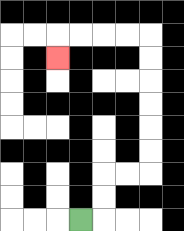{'start': '[3, 9]', 'end': '[2, 2]', 'path_directions': 'R,U,U,R,R,U,U,U,U,U,U,L,L,L,L,D', 'path_coordinates': '[[3, 9], [4, 9], [4, 8], [4, 7], [5, 7], [6, 7], [6, 6], [6, 5], [6, 4], [6, 3], [6, 2], [6, 1], [5, 1], [4, 1], [3, 1], [2, 1], [2, 2]]'}